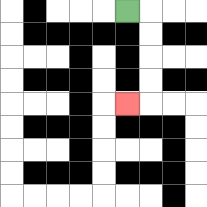{'start': '[5, 0]', 'end': '[5, 4]', 'path_directions': 'R,D,D,D,D,L', 'path_coordinates': '[[5, 0], [6, 0], [6, 1], [6, 2], [6, 3], [6, 4], [5, 4]]'}